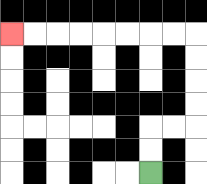{'start': '[6, 7]', 'end': '[0, 1]', 'path_directions': 'U,U,R,R,U,U,U,U,L,L,L,L,L,L,L,L', 'path_coordinates': '[[6, 7], [6, 6], [6, 5], [7, 5], [8, 5], [8, 4], [8, 3], [8, 2], [8, 1], [7, 1], [6, 1], [5, 1], [4, 1], [3, 1], [2, 1], [1, 1], [0, 1]]'}